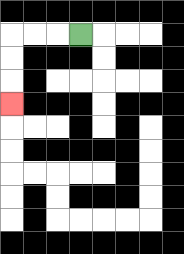{'start': '[3, 1]', 'end': '[0, 4]', 'path_directions': 'L,L,L,D,D,D', 'path_coordinates': '[[3, 1], [2, 1], [1, 1], [0, 1], [0, 2], [0, 3], [0, 4]]'}